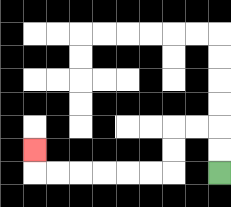{'start': '[9, 7]', 'end': '[1, 6]', 'path_directions': 'U,U,L,L,D,D,L,L,L,L,L,L,U', 'path_coordinates': '[[9, 7], [9, 6], [9, 5], [8, 5], [7, 5], [7, 6], [7, 7], [6, 7], [5, 7], [4, 7], [3, 7], [2, 7], [1, 7], [1, 6]]'}